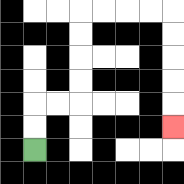{'start': '[1, 6]', 'end': '[7, 5]', 'path_directions': 'U,U,R,R,U,U,U,U,R,R,R,R,D,D,D,D,D', 'path_coordinates': '[[1, 6], [1, 5], [1, 4], [2, 4], [3, 4], [3, 3], [3, 2], [3, 1], [3, 0], [4, 0], [5, 0], [6, 0], [7, 0], [7, 1], [7, 2], [7, 3], [7, 4], [7, 5]]'}